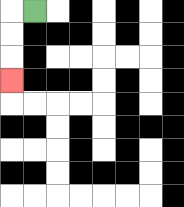{'start': '[1, 0]', 'end': '[0, 3]', 'path_directions': 'L,D,D,D', 'path_coordinates': '[[1, 0], [0, 0], [0, 1], [0, 2], [0, 3]]'}